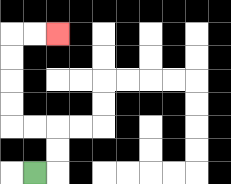{'start': '[1, 7]', 'end': '[2, 1]', 'path_directions': 'R,U,U,L,L,U,U,U,U,R,R', 'path_coordinates': '[[1, 7], [2, 7], [2, 6], [2, 5], [1, 5], [0, 5], [0, 4], [0, 3], [0, 2], [0, 1], [1, 1], [2, 1]]'}